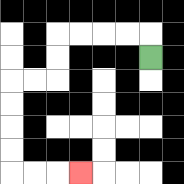{'start': '[6, 2]', 'end': '[3, 7]', 'path_directions': 'U,L,L,L,L,D,D,L,L,D,D,D,D,R,R,R', 'path_coordinates': '[[6, 2], [6, 1], [5, 1], [4, 1], [3, 1], [2, 1], [2, 2], [2, 3], [1, 3], [0, 3], [0, 4], [0, 5], [0, 6], [0, 7], [1, 7], [2, 7], [3, 7]]'}